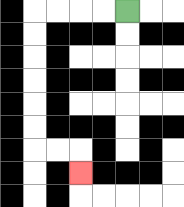{'start': '[5, 0]', 'end': '[3, 7]', 'path_directions': 'L,L,L,L,D,D,D,D,D,D,R,R,D', 'path_coordinates': '[[5, 0], [4, 0], [3, 0], [2, 0], [1, 0], [1, 1], [1, 2], [1, 3], [1, 4], [1, 5], [1, 6], [2, 6], [3, 6], [3, 7]]'}